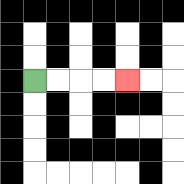{'start': '[1, 3]', 'end': '[5, 3]', 'path_directions': 'R,R,R,R', 'path_coordinates': '[[1, 3], [2, 3], [3, 3], [4, 3], [5, 3]]'}